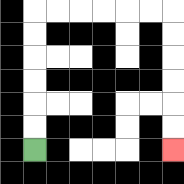{'start': '[1, 6]', 'end': '[7, 6]', 'path_directions': 'U,U,U,U,U,U,R,R,R,R,R,R,D,D,D,D,D,D', 'path_coordinates': '[[1, 6], [1, 5], [1, 4], [1, 3], [1, 2], [1, 1], [1, 0], [2, 0], [3, 0], [4, 0], [5, 0], [6, 0], [7, 0], [7, 1], [7, 2], [7, 3], [7, 4], [7, 5], [7, 6]]'}